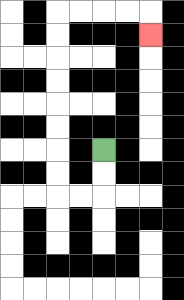{'start': '[4, 6]', 'end': '[6, 1]', 'path_directions': 'D,D,L,L,U,U,U,U,U,U,U,U,R,R,R,R,D', 'path_coordinates': '[[4, 6], [4, 7], [4, 8], [3, 8], [2, 8], [2, 7], [2, 6], [2, 5], [2, 4], [2, 3], [2, 2], [2, 1], [2, 0], [3, 0], [4, 0], [5, 0], [6, 0], [6, 1]]'}